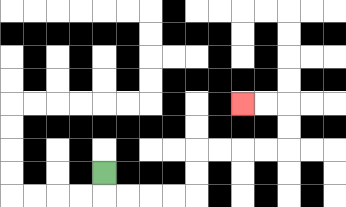{'start': '[4, 7]', 'end': '[10, 4]', 'path_directions': 'D,R,R,R,R,U,U,R,R,R,R,U,U,L,L', 'path_coordinates': '[[4, 7], [4, 8], [5, 8], [6, 8], [7, 8], [8, 8], [8, 7], [8, 6], [9, 6], [10, 6], [11, 6], [12, 6], [12, 5], [12, 4], [11, 4], [10, 4]]'}